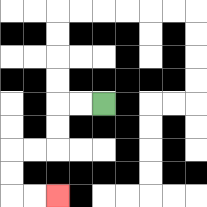{'start': '[4, 4]', 'end': '[2, 8]', 'path_directions': 'L,L,D,D,L,L,D,D,R,R', 'path_coordinates': '[[4, 4], [3, 4], [2, 4], [2, 5], [2, 6], [1, 6], [0, 6], [0, 7], [0, 8], [1, 8], [2, 8]]'}